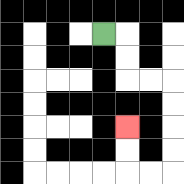{'start': '[4, 1]', 'end': '[5, 5]', 'path_directions': 'R,D,D,R,R,D,D,D,D,L,L,U,U', 'path_coordinates': '[[4, 1], [5, 1], [5, 2], [5, 3], [6, 3], [7, 3], [7, 4], [7, 5], [7, 6], [7, 7], [6, 7], [5, 7], [5, 6], [5, 5]]'}